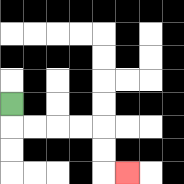{'start': '[0, 4]', 'end': '[5, 7]', 'path_directions': 'D,R,R,R,R,D,D,R', 'path_coordinates': '[[0, 4], [0, 5], [1, 5], [2, 5], [3, 5], [4, 5], [4, 6], [4, 7], [5, 7]]'}